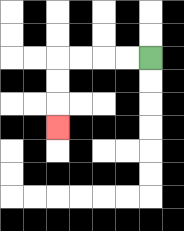{'start': '[6, 2]', 'end': '[2, 5]', 'path_directions': 'L,L,L,L,D,D,D', 'path_coordinates': '[[6, 2], [5, 2], [4, 2], [3, 2], [2, 2], [2, 3], [2, 4], [2, 5]]'}